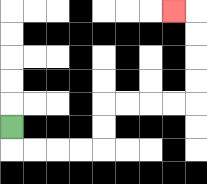{'start': '[0, 5]', 'end': '[7, 0]', 'path_directions': 'D,R,R,R,R,U,U,R,R,R,R,U,U,U,U,L', 'path_coordinates': '[[0, 5], [0, 6], [1, 6], [2, 6], [3, 6], [4, 6], [4, 5], [4, 4], [5, 4], [6, 4], [7, 4], [8, 4], [8, 3], [8, 2], [8, 1], [8, 0], [7, 0]]'}